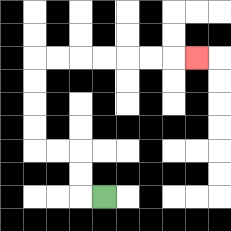{'start': '[4, 8]', 'end': '[8, 2]', 'path_directions': 'L,U,U,L,L,U,U,U,U,R,R,R,R,R,R,R', 'path_coordinates': '[[4, 8], [3, 8], [3, 7], [3, 6], [2, 6], [1, 6], [1, 5], [1, 4], [1, 3], [1, 2], [2, 2], [3, 2], [4, 2], [5, 2], [6, 2], [7, 2], [8, 2]]'}